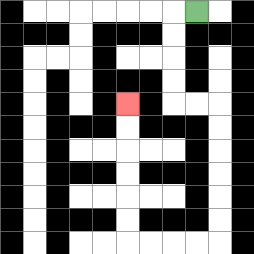{'start': '[8, 0]', 'end': '[5, 4]', 'path_directions': 'L,D,D,D,D,R,R,D,D,D,D,D,D,L,L,L,L,U,U,U,U,U,U', 'path_coordinates': '[[8, 0], [7, 0], [7, 1], [7, 2], [7, 3], [7, 4], [8, 4], [9, 4], [9, 5], [9, 6], [9, 7], [9, 8], [9, 9], [9, 10], [8, 10], [7, 10], [6, 10], [5, 10], [5, 9], [5, 8], [5, 7], [5, 6], [5, 5], [5, 4]]'}